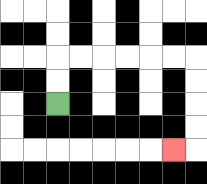{'start': '[2, 4]', 'end': '[7, 6]', 'path_directions': 'U,U,R,R,R,R,R,R,D,D,D,D,L', 'path_coordinates': '[[2, 4], [2, 3], [2, 2], [3, 2], [4, 2], [5, 2], [6, 2], [7, 2], [8, 2], [8, 3], [8, 4], [8, 5], [8, 6], [7, 6]]'}